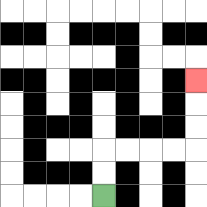{'start': '[4, 8]', 'end': '[8, 3]', 'path_directions': 'U,U,R,R,R,R,U,U,U', 'path_coordinates': '[[4, 8], [4, 7], [4, 6], [5, 6], [6, 6], [7, 6], [8, 6], [8, 5], [8, 4], [8, 3]]'}